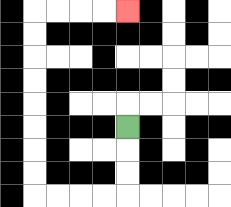{'start': '[5, 5]', 'end': '[5, 0]', 'path_directions': 'D,D,D,L,L,L,L,U,U,U,U,U,U,U,U,R,R,R,R', 'path_coordinates': '[[5, 5], [5, 6], [5, 7], [5, 8], [4, 8], [3, 8], [2, 8], [1, 8], [1, 7], [1, 6], [1, 5], [1, 4], [1, 3], [1, 2], [1, 1], [1, 0], [2, 0], [3, 0], [4, 0], [5, 0]]'}